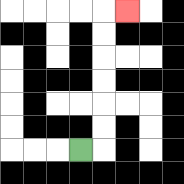{'start': '[3, 6]', 'end': '[5, 0]', 'path_directions': 'R,U,U,U,U,U,U,R', 'path_coordinates': '[[3, 6], [4, 6], [4, 5], [4, 4], [4, 3], [4, 2], [4, 1], [4, 0], [5, 0]]'}